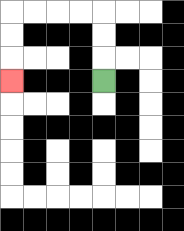{'start': '[4, 3]', 'end': '[0, 3]', 'path_directions': 'U,U,U,L,L,L,L,D,D,D', 'path_coordinates': '[[4, 3], [4, 2], [4, 1], [4, 0], [3, 0], [2, 0], [1, 0], [0, 0], [0, 1], [0, 2], [0, 3]]'}